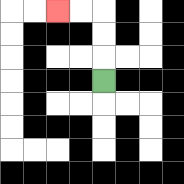{'start': '[4, 3]', 'end': '[2, 0]', 'path_directions': 'U,U,U,L,L', 'path_coordinates': '[[4, 3], [4, 2], [4, 1], [4, 0], [3, 0], [2, 0]]'}